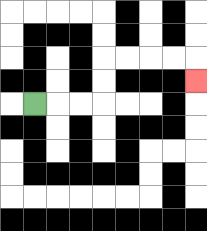{'start': '[1, 4]', 'end': '[8, 3]', 'path_directions': 'R,R,R,U,U,R,R,R,R,D', 'path_coordinates': '[[1, 4], [2, 4], [3, 4], [4, 4], [4, 3], [4, 2], [5, 2], [6, 2], [7, 2], [8, 2], [8, 3]]'}